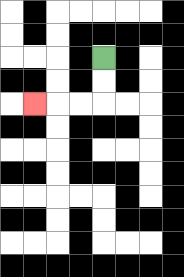{'start': '[4, 2]', 'end': '[1, 4]', 'path_directions': 'D,D,L,L,L', 'path_coordinates': '[[4, 2], [4, 3], [4, 4], [3, 4], [2, 4], [1, 4]]'}